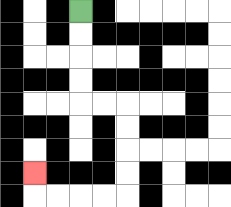{'start': '[3, 0]', 'end': '[1, 7]', 'path_directions': 'D,D,D,D,R,R,D,D,D,D,L,L,L,L,U', 'path_coordinates': '[[3, 0], [3, 1], [3, 2], [3, 3], [3, 4], [4, 4], [5, 4], [5, 5], [5, 6], [5, 7], [5, 8], [4, 8], [3, 8], [2, 8], [1, 8], [1, 7]]'}